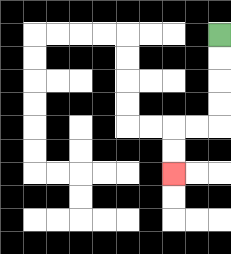{'start': '[9, 1]', 'end': '[7, 7]', 'path_directions': 'D,D,D,D,L,L,D,D', 'path_coordinates': '[[9, 1], [9, 2], [9, 3], [9, 4], [9, 5], [8, 5], [7, 5], [7, 6], [7, 7]]'}